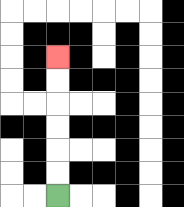{'start': '[2, 8]', 'end': '[2, 2]', 'path_directions': 'U,U,U,U,U,U', 'path_coordinates': '[[2, 8], [2, 7], [2, 6], [2, 5], [2, 4], [2, 3], [2, 2]]'}